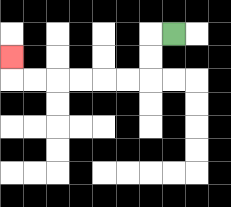{'start': '[7, 1]', 'end': '[0, 2]', 'path_directions': 'L,D,D,L,L,L,L,L,L,U', 'path_coordinates': '[[7, 1], [6, 1], [6, 2], [6, 3], [5, 3], [4, 3], [3, 3], [2, 3], [1, 3], [0, 3], [0, 2]]'}